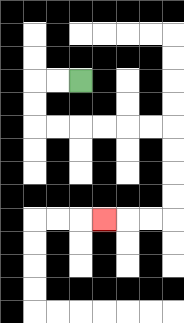{'start': '[3, 3]', 'end': '[4, 9]', 'path_directions': 'L,L,D,D,R,R,R,R,R,R,D,D,D,D,L,L,L', 'path_coordinates': '[[3, 3], [2, 3], [1, 3], [1, 4], [1, 5], [2, 5], [3, 5], [4, 5], [5, 5], [6, 5], [7, 5], [7, 6], [7, 7], [7, 8], [7, 9], [6, 9], [5, 9], [4, 9]]'}